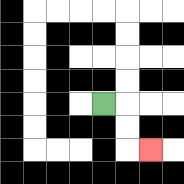{'start': '[4, 4]', 'end': '[6, 6]', 'path_directions': 'R,D,D,R', 'path_coordinates': '[[4, 4], [5, 4], [5, 5], [5, 6], [6, 6]]'}